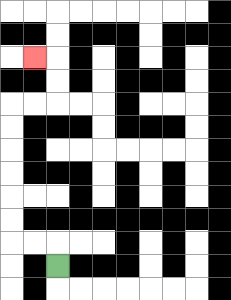{'start': '[2, 11]', 'end': '[1, 2]', 'path_directions': 'U,L,L,U,U,U,U,U,U,R,R,U,U,L', 'path_coordinates': '[[2, 11], [2, 10], [1, 10], [0, 10], [0, 9], [0, 8], [0, 7], [0, 6], [0, 5], [0, 4], [1, 4], [2, 4], [2, 3], [2, 2], [1, 2]]'}